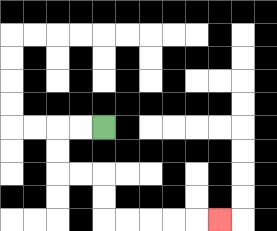{'start': '[4, 5]', 'end': '[9, 9]', 'path_directions': 'L,L,D,D,R,R,D,D,R,R,R,R,R', 'path_coordinates': '[[4, 5], [3, 5], [2, 5], [2, 6], [2, 7], [3, 7], [4, 7], [4, 8], [4, 9], [5, 9], [6, 9], [7, 9], [8, 9], [9, 9]]'}